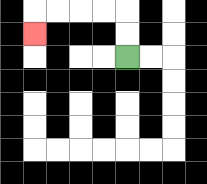{'start': '[5, 2]', 'end': '[1, 1]', 'path_directions': 'U,U,L,L,L,L,D', 'path_coordinates': '[[5, 2], [5, 1], [5, 0], [4, 0], [3, 0], [2, 0], [1, 0], [1, 1]]'}